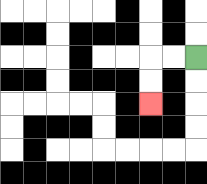{'start': '[8, 2]', 'end': '[6, 4]', 'path_directions': 'L,L,D,D', 'path_coordinates': '[[8, 2], [7, 2], [6, 2], [6, 3], [6, 4]]'}